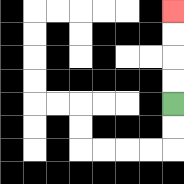{'start': '[7, 4]', 'end': '[7, 0]', 'path_directions': 'U,U,U,U', 'path_coordinates': '[[7, 4], [7, 3], [7, 2], [7, 1], [7, 0]]'}